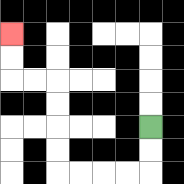{'start': '[6, 5]', 'end': '[0, 1]', 'path_directions': 'D,D,L,L,L,L,U,U,U,U,L,L,U,U', 'path_coordinates': '[[6, 5], [6, 6], [6, 7], [5, 7], [4, 7], [3, 7], [2, 7], [2, 6], [2, 5], [2, 4], [2, 3], [1, 3], [0, 3], [0, 2], [0, 1]]'}